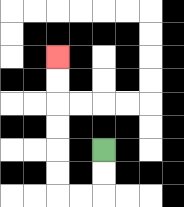{'start': '[4, 6]', 'end': '[2, 2]', 'path_directions': 'D,D,L,L,U,U,U,U,U,U', 'path_coordinates': '[[4, 6], [4, 7], [4, 8], [3, 8], [2, 8], [2, 7], [2, 6], [2, 5], [2, 4], [2, 3], [2, 2]]'}